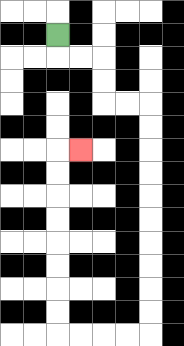{'start': '[2, 1]', 'end': '[3, 6]', 'path_directions': 'D,R,R,D,D,R,R,D,D,D,D,D,D,D,D,D,D,L,L,L,L,U,U,U,U,U,U,U,U,R', 'path_coordinates': '[[2, 1], [2, 2], [3, 2], [4, 2], [4, 3], [4, 4], [5, 4], [6, 4], [6, 5], [6, 6], [6, 7], [6, 8], [6, 9], [6, 10], [6, 11], [6, 12], [6, 13], [6, 14], [5, 14], [4, 14], [3, 14], [2, 14], [2, 13], [2, 12], [2, 11], [2, 10], [2, 9], [2, 8], [2, 7], [2, 6], [3, 6]]'}